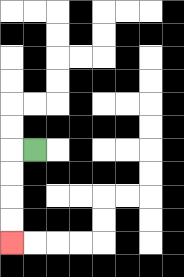{'start': '[1, 6]', 'end': '[0, 10]', 'path_directions': 'L,D,D,D,D', 'path_coordinates': '[[1, 6], [0, 6], [0, 7], [0, 8], [0, 9], [0, 10]]'}